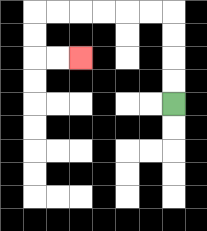{'start': '[7, 4]', 'end': '[3, 2]', 'path_directions': 'U,U,U,U,L,L,L,L,L,L,D,D,R,R', 'path_coordinates': '[[7, 4], [7, 3], [7, 2], [7, 1], [7, 0], [6, 0], [5, 0], [4, 0], [3, 0], [2, 0], [1, 0], [1, 1], [1, 2], [2, 2], [3, 2]]'}